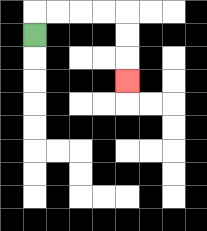{'start': '[1, 1]', 'end': '[5, 3]', 'path_directions': 'U,R,R,R,R,D,D,D', 'path_coordinates': '[[1, 1], [1, 0], [2, 0], [3, 0], [4, 0], [5, 0], [5, 1], [5, 2], [5, 3]]'}